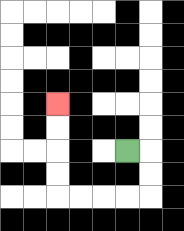{'start': '[5, 6]', 'end': '[2, 4]', 'path_directions': 'R,D,D,L,L,L,L,U,U,U,U', 'path_coordinates': '[[5, 6], [6, 6], [6, 7], [6, 8], [5, 8], [4, 8], [3, 8], [2, 8], [2, 7], [2, 6], [2, 5], [2, 4]]'}